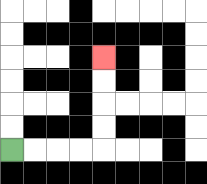{'start': '[0, 6]', 'end': '[4, 2]', 'path_directions': 'R,R,R,R,U,U,U,U', 'path_coordinates': '[[0, 6], [1, 6], [2, 6], [3, 6], [4, 6], [4, 5], [4, 4], [4, 3], [4, 2]]'}